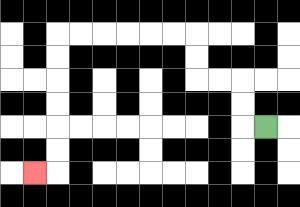{'start': '[11, 5]', 'end': '[1, 7]', 'path_directions': 'L,U,U,L,L,U,U,L,L,L,L,L,L,D,D,D,D,D,D,L', 'path_coordinates': '[[11, 5], [10, 5], [10, 4], [10, 3], [9, 3], [8, 3], [8, 2], [8, 1], [7, 1], [6, 1], [5, 1], [4, 1], [3, 1], [2, 1], [2, 2], [2, 3], [2, 4], [2, 5], [2, 6], [2, 7], [1, 7]]'}